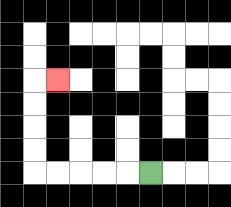{'start': '[6, 7]', 'end': '[2, 3]', 'path_directions': 'L,L,L,L,L,U,U,U,U,R', 'path_coordinates': '[[6, 7], [5, 7], [4, 7], [3, 7], [2, 7], [1, 7], [1, 6], [1, 5], [1, 4], [1, 3], [2, 3]]'}